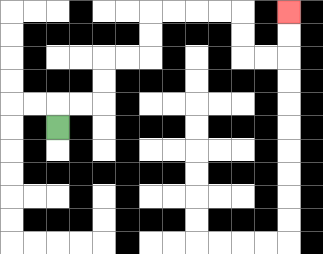{'start': '[2, 5]', 'end': '[12, 0]', 'path_directions': 'U,R,R,U,U,R,R,U,U,R,R,R,R,D,D,R,R,U,U', 'path_coordinates': '[[2, 5], [2, 4], [3, 4], [4, 4], [4, 3], [4, 2], [5, 2], [6, 2], [6, 1], [6, 0], [7, 0], [8, 0], [9, 0], [10, 0], [10, 1], [10, 2], [11, 2], [12, 2], [12, 1], [12, 0]]'}